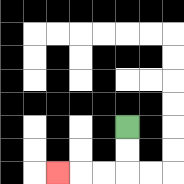{'start': '[5, 5]', 'end': '[2, 7]', 'path_directions': 'D,D,L,L,L', 'path_coordinates': '[[5, 5], [5, 6], [5, 7], [4, 7], [3, 7], [2, 7]]'}